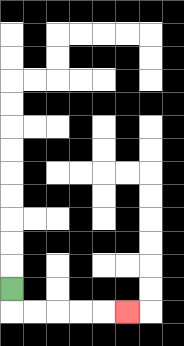{'start': '[0, 12]', 'end': '[5, 13]', 'path_directions': 'D,R,R,R,R,R', 'path_coordinates': '[[0, 12], [0, 13], [1, 13], [2, 13], [3, 13], [4, 13], [5, 13]]'}